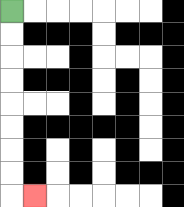{'start': '[0, 0]', 'end': '[1, 8]', 'path_directions': 'D,D,D,D,D,D,D,D,R', 'path_coordinates': '[[0, 0], [0, 1], [0, 2], [0, 3], [0, 4], [0, 5], [0, 6], [0, 7], [0, 8], [1, 8]]'}